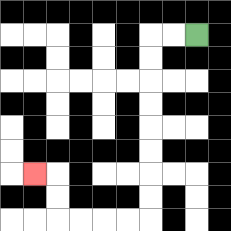{'start': '[8, 1]', 'end': '[1, 7]', 'path_directions': 'L,L,D,D,D,D,D,D,D,D,L,L,L,L,U,U,L', 'path_coordinates': '[[8, 1], [7, 1], [6, 1], [6, 2], [6, 3], [6, 4], [6, 5], [6, 6], [6, 7], [6, 8], [6, 9], [5, 9], [4, 9], [3, 9], [2, 9], [2, 8], [2, 7], [1, 7]]'}